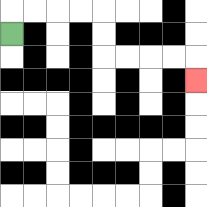{'start': '[0, 1]', 'end': '[8, 3]', 'path_directions': 'U,R,R,R,R,D,D,R,R,R,R,D', 'path_coordinates': '[[0, 1], [0, 0], [1, 0], [2, 0], [3, 0], [4, 0], [4, 1], [4, 2], [5, 2], [6, 2], [7, 2], [8, 2], [8, 3]]'}